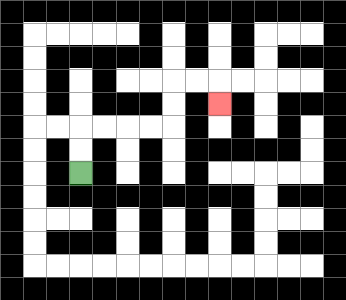{'start': '[3, 7]', 'end': '[9, 4]', 'path_directions': 'U,U,R,R,R,R,U,U,R,R,D', 'path_coordinates': '[[3, 7], [3, 6], [3, 5], [4, 5], [5, 5], [6, 5], [7, 5], [7, 4], [7, 3], [8, 3], [9, 3], [9, 4]]'}